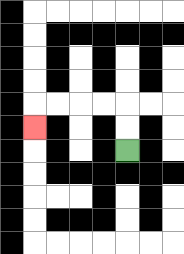{'start': '[5, 6]', 'end': '[1, 5]', 'path_directions': 'U,U,L,L,L,L,D', 'path_coordinates': '[[5, 6], [5, 5], [5, 4], [4, 4], [3, 4], [2, 4], [1, 4], [1, 5]]'}